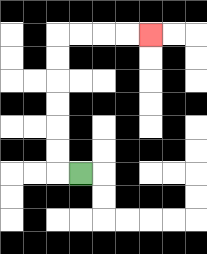{'start': '[3, 7]', 'end': '[6, 1]', 'path_directions': 'L,U,U,U,U,U,U,R,R,R,R', 'path_coordinates': '[[3, 7], [2, 7], [2, 6], [2, 5], [2, 4], [2, 3], [2, 2], [2, 1], [3, 1], [4, 1], [5, 1], [6, 1]]'}